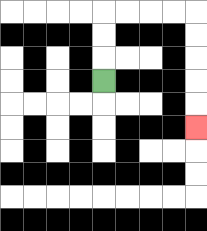{'start': '[4, 3]', 'end': '[8, 5]', 'path_directions': 'U,U,U,R,R,R,R,D,D,D,D,D', 'path_coordinates': '[[4, 3], [4, 2], [4, 1], [4, 0], [5, 0], [6, 0], [7, 0], [8, 0], [8, 1], [8, 2], [8, 3], [8, 4], [8, 5]]'}